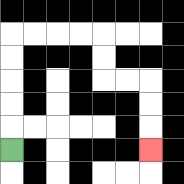{'start': '[0, 6]', 'end': '[6, 6]', 'path_directions': 'U,U,U,U,U,R,R,R,R,D,D,R,R,D,D,D', 'path_coordinates': '[[0, 6], [0, 5], [0, 4], [0, 3], [0, 2], [0, 1], [1, 1], [2, 1], [3, 1], [4, 1], [4, 2], [4, 3], [5, 3], [6, 3], [6, 4], [6, 5], [6, 6]]'}